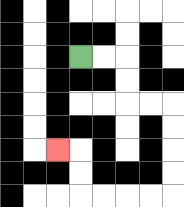{'start': '[3, 2]', 'end': '[2, 6]', 'path_directions': 'R,R,D,D,R,R,D,D,D,D,L,L,L,L,U,U,L', 'path_coordinates': '[[3, 2], [4, 2], [5, 2], [5, 3], [5, 4], [6, 4], [7, 4], [7, 5], [7, 6], [7, 7], [7, 8], [6, 8], [5, 8], [4, 8], [3, 8], [3, 7], [3, 6], [2, 6]]'}